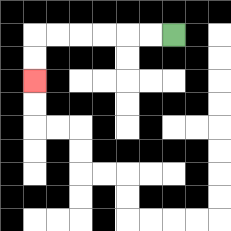{'start': '[7, 1]', 'end': '[1, 3]', 'path_directions': 'L,L,L,L,L,L,D,D', 'path_coordinates': '[[7, 1], [6, 1], [5, 1], [4, 1], [3, 1], [2, 1], [1, 1], [1, 2], [1, 3]]'}